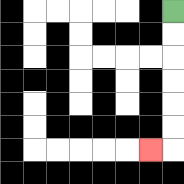{'start': '[7, 0]', 'end': '[6, 6]', 'path_directions': 'D,D,D,D,D,D,L', 'path_coordinates': '[[7, 0], [7, 1], [7, 2], [7, 3], [7, 4], [7, 5], [7, 6], [6, 6]]'}